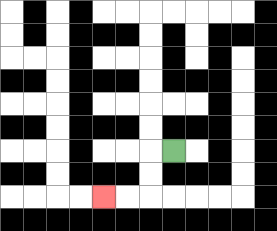{'start': '[7, 6]', 'end': '[4, 8]', 'path_directions': 'L,D,D,L,L', 'path_coordinates': '[[7, 6], [6, 6], [6, 7], [6, 8], [5, 8], [4, 8]]'}